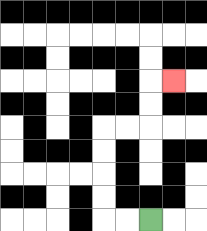{'start': '[6, 9]', 'end': '[7, 3]', 'path_directions': 'L,L,U,U,U,U,R,R,U,U,R', 'path_coordinates': '[[6, 9], [5, 9], [4, 9], [4, 8], [4, 7], [4, 6], [4, 5], [5, 5], [6, 5], [6, 4], [6, 3], [7, 3]]'}